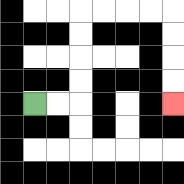{'start': '[1, 4]', 'end': '[7, 4]', 'path_directions': 'R,R,U,U,U,U,R,R,R,R,D,D,D,D', 'path_coordinates': '[[1, 4], [2, 4], [3, 4], [3, 3], [3, 2], [3, 1], [3, 0], [4, 0], [5, 0], [6, 0], [7, 0], [7, 1], [7, 2], [7, 3], [7, 4]]'}